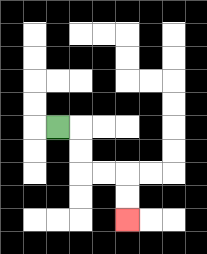{'start': '[2, 5]', 'end': '[5, 9]', 'path_directions': 'R,D,D,R,R,D,D', 'path_coordinates': '[[2, 5], [3, 5], [3, 6], [3, 7], [4, 7], [5, 7], [5, 8], [5, 9]]'}